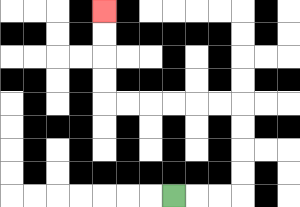{'start': '[7, 8]', 'end': '[4, 0]', 'path_directions': 'R,R,R,U,U,U,U,L,L,L,L,L,L,U,U,U,U', 'path_coordinates': '[[7, 8], [8, 8], [9, 8], [10, 8], [10, 7], [10, 6], [10, 5], [10, 4], [9, 4], [8, 4], [7, 4], [6, 4], [5, 4], [4, 4], [4, 3], [4, 2], [4, 1], [4, 0]]'}